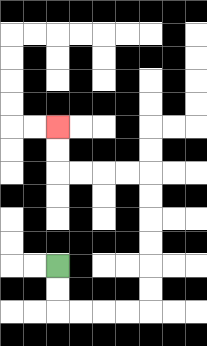{'start': '[2, 11]', 'end': '[2, 5]', 'path_directions': 'D,D,R,R,R,R,U,U,U,U,U,U,L,L,L,L,U,U', 'path_coordinates': '[[2, 11], [2, 12], [2, 13], [3, 13], [4, 13], [5, 13], [6, 13], [6, 12], [6, 11], [6, 10], [6, 9], [6, 8], [6, 7], [5, 7], [4, 7], [3, 7], [2, 7], [2, 6], [2, 5]]'}